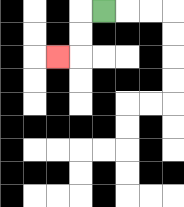{'start': '[4, 0]', 'end': '[2, 2]', 'path_directions': 'L,D,D,L', 'path_coordinates': '[[4, 0], [3, 0], [3, 1], [3, 2], [2, 2]]'}